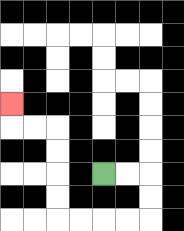{'start': '[4, 7]', 'end': '[0, 4]', 'path_directions': 'R,R,D,D,L,L,L,L,U,U,U,U,L,L,U', 'path_coordinates': '[[4, 7], [5, 7], [6, 7], [6, 8], [6, 9], [5, 9], [4, 9], [3, 9], [2, 9], [2, 8], [2, 7], [2, 6], [2, 5], [1, 5], [0, 5], [0, 4]]'}